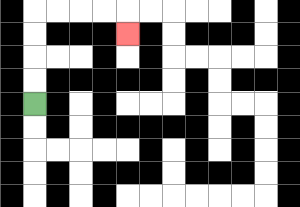{'start': '[1, 4]', 'end': '[5, 1]', 'path_directions': 'U,U,U,U,R,R,R,R,D', 'path_coordinates': '[[1, 4], [1, 3], [1, 2], [1, 1], [1, 0], [2, 0], [3, 0], [4, 0], [5, 0], [5, 1]]'}